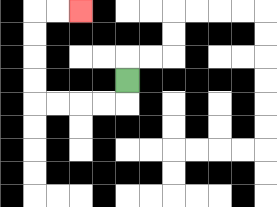{'start': '[5, 3]', 'end': '[3, 0]', 'path_directions': 'D,L,L,L,L,U,U,U,U,R,R', 'path_coordinates': '[[5, 3], [5, 4], [4, 4], [3, 4], [2, 4], [1, 4], [1, 3], [1, 2], [1, 1], [1, 0], [2, 0], [3, 0]]'}